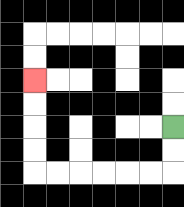{'start': '[7, 5]', 'end': '[1, 3]', 'path_directions': 'D,D,L,L,L,L,L,L,U,U,U,U', 'path_coordinates': '[[7, 5], [7, 6], [7, 7], [6, 7], [5, 7], [4, 7], [3, 7], [2, 7], [1, 7], [1, 6], [1, 5], [1, 4], [1, 3]]'}